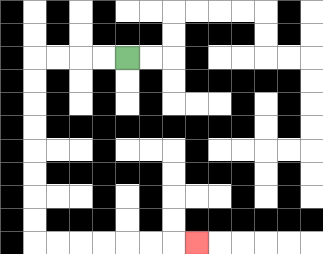{'start': '[5, 2]', 'end': '[8, 10]', 'path_directions': 'L,L,L,L,D,D,D,D,D,D,D,D,R,R,R,R,R,R,R', 'path_coordinates': '[[5, 2], [4, 2], [3, 2], [2, 2], [1, 2], [1, 3], [1, 4], [1, 5], [1, 6], [1, 7], [1, 8], [1, 9], [1, 10], [2, 10], [3, 10], [4, 10], [5, 10], [6, 10], [7, 10], [8, 10]]'}